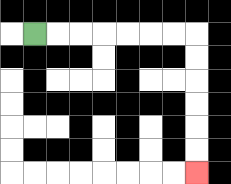{'start': '[1, 1]', 'end': '[8, 7]', 'path_directions': 'R,R,R,R,R,R,R,D,D,D,D,D,D', 'path_coordinates': '[[1, 1], [2, 1], [3, 1], [4, 1], [5, 1], [6, 1], [7, 1], [8, 1], [8, 2], [8, 3], [8, 4], [8, 5], [8, 6], [8, 7]]'}